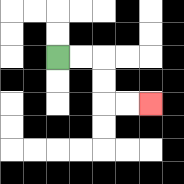{'start': '[2, 2]', 'end': '[6, 4]', 'path_directions': 'R,R,D,D,R,R', 'path_coordinates': '[[2, 2], [3, 2], [4, 2], [4, 3], [4, 4], [5, 4], [6, 4]]'}